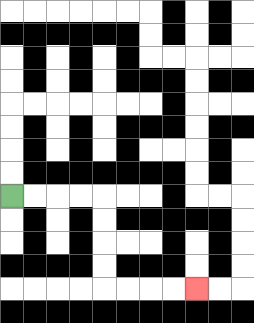{'start': '[0, 8]', 'end': '[8, 12]', 'path_directions': 'R,R,R,R,D,D,D,D,R,R,R,R', 'path_coordinates': '[[0, 8], [1, 8], [2, 8], [3, 8], [4, 8], [4, 9], [4, 10], [4, 11], [4, 12], [5, 12], [6, 12], [7, 12], [8, 12]]'}